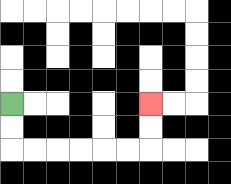{'start': '[0, 4]', 'end': '[6, 4]', 'path_directions': 'D,D,R,R,R,R,R,R,U,U', 'path_coordinates': '[[0, 4], [0, 5], [0, 6], [1, 6], [2, 6], [3, 6], [4, 6], [5, 6], [6, 6], [6, 5], [6, 4]]'}